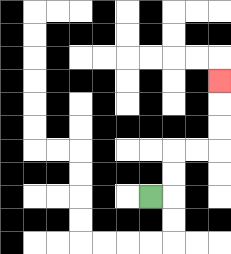{'start': '[6, 8]', 'end': '[9, 3]', 'path_directions': 'R,U,U,R,R,U,U,U', 'path_coordinates': '[[6, 8], [7, 8], [7, 7], [7, 6], [8, 6], [9, 6], [9, 5], [9, 4], [9, 3]]'}